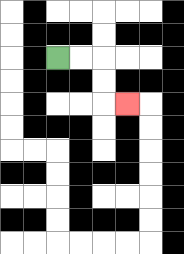{'start': '[2, 2]', 'end': '[5, 4]', 'path_directions': 'R,R,D,D,R', 'path_coordinates': '[[2, 2], [3, 2], [4, 2], [4, 3], [4, 4], [5, 4]]'}